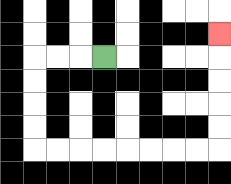{'start': '[4, 2]', 'end': '[9, 1]', 'path_directions': 'L,L,L,D,D,D,D,R,R,R,R,R,R,R,R,U,U,U,U,U', 'path_coordinates': '[[4, 2], [3, 2], [2, 2], [1, 2], [1, 3], [1, 4], [1, 5], [1, 6], [2, 6], [3, 6], [4, 6], [5, 6], [6, 6], [7, 6], [8, 6], [9, 6], [9, 5], [9, 4], [9, 3], [9, 2], [9, 1]]'}